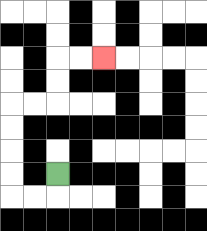{'start': '[2, 7]', 'end': '[4, 2]', 'path_directions': 'D,L,L,U,U,U,U,R,R,U,U,R,R', 'path_coordinates': '[[2, 7], [2, 8], [1, 8], [0, 8], [0, 7], [0, 6], [0, 5], [0, 4], [1, 4], [2, 4], [2, 3], [2, 2], [3, 2], [4, 2]]'}